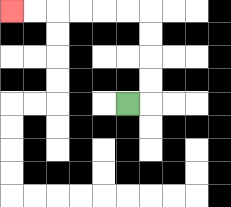{'start': '[5, 4]', 'end': '[0, 0]', 'path_directions': 'R,U,U,U,U,L,L,L,L,L,L', 'path_coordinates': '[[5, 4], [6, 4], [6, 3], [6, 2], [6, 1], [6, 0], [5, 0], [4, 0], [3, 0], [2, 0], [1, 0], [0, 0]]'}